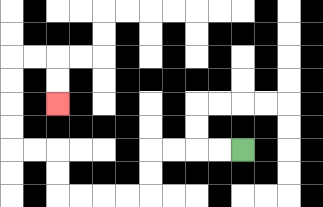{'start': '[10, 6]', 'end': '[2, 4]', 'path_directions': 'L,L,L,L,D,D,L,L,L,L,U,U,L,L,U,U,U,U,R,R,D,D', 'path_coordinates': '[[10, 6], [9, 6], [8, 6], [7, 6], [6, 6], [6, 7], [6, 8], [5, 8], [4, 8], [3, 8], [2, 8], [2, 7], [2, 6], [1, 6], [0, 6], [0, 5], [0, 4], [0, 3], [0, 2], [1, 2], [2, 2], [2, 3], [2, 4]]'}